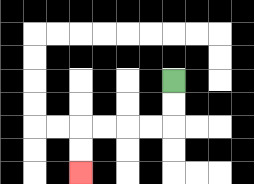{'start': '[7, 3]', 'end': '[3, 7]', 'path_directions': 'D,D,L,L,L,L,D,D', 'path_coordinates': '[[7, 3], [7, 4], [7, 5], [6, 5], [5, 5], [4, 5], [3, 5], [3, 6], [3, 7]]'}